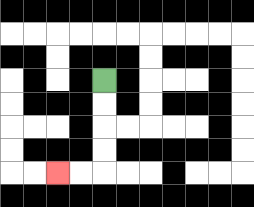{'start': '[4, 3]', 'end': '[2, 7]', 'path_directions': 'D,D,D,D,L,L', 'path_coordinates': '[[4, 3], [4, 4], [4, 5], [4, 6], [4, 7], [3, 7], [2, 7]]'}